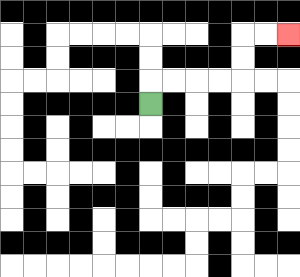{'start': '[6, 4]', 'end': '[12, 1]', 'path_directions': 'U,R,R,R,R,U,U,R,R', 'path_coordinates': '[[6, 4], [6, 3], [7, 3], [8, 3], [9, 3], [10, 3], [10, 2], [10, 1], [11, 1], [12, 1]]'}